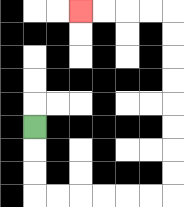{'start': '[1, 5]', 'end': '[3, 0]', 'path_directions': 'D,D,D,R,R,R,R,R,R,U,U,U,U,U,U,U,U,L,L,L,L', 'path_coordinates': '[[1, 5], [1, 6], [1, 7], [1, 8], [2, 8], [3, 8], [4, 8], [5, 8], [6, 8], [7, 8], [7, 7], [7, 6], [7, 5], [7, 4], [7, 3], [7, 2], [7, 1], [7, 0], [6, 0], [5, 0], [4, 0], [3, 0]]'}